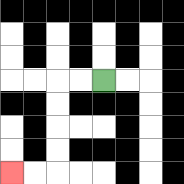{'start': '[4, 3]', 'end': '[0, 7]', 'path_directions': 'L,L,D,D,D,D,L,L', 'path_coordinates': '[[4, 3], [3, 3], [2, 3], [2, 4], [2, 5], [2, 6], [2, 7], [1, 7], [0, 7]]'}